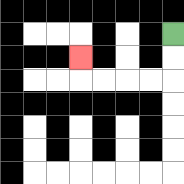{'start': '[7, 1]', 'end': '[3, 2]', 'path_directions': 'D,D,L,L,L,L,U', 'path_coordinates': '[[7, 1], [7, 2], [7, 3], [6, 3], [5, 3], [4, 3], [3, 3], [3, 2]]'}